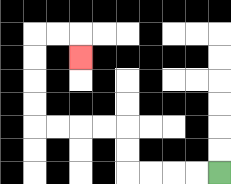{'start': '[9, 7]', 'end': '[3, 2]', 'path_directions': 'L,L,L,L,U,U,L,L,L,L,U,U,U,U,R,R,D', 'path_coordinates': '[[9, 7], [8, 7], [7, 7], [6, 7], [5, 7], [5, 6], [5, 5], [4, 5], [3, 5], [2, 5], [1, 5], [1, 4], [1, 3], [1, 2], [1, 1], [2, 1], [3, 1], [3, 2]]'}